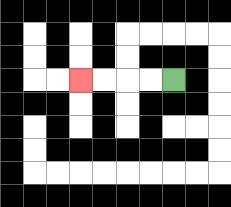{'start': '[7, 3]', 'end': '[3, 3]', 'path_directions': 'L,L,L,L', 'path_coordinates': '[[7, 3], [6, 3], [5, 3], [4, 3], [3, 3]]'}